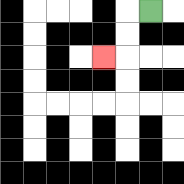{'start': '[6, 0]', 'end': '[4, 2]', 'path_directions': 'L,D,D,L', 'path_coordinates': '[[6, 0], [5, 0], [5, 1], [5, 2], [4, 2]]'}